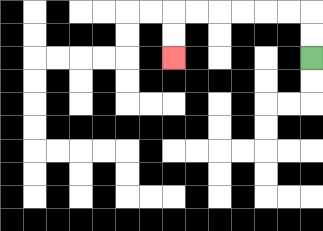{'start': '[13, 2]', 'end': '[7, 2]', 'path_directions': 'U,U,L,L,L,L,L,L,D,D', 'path_coordinates': '[[13, 2], [13, 1], [13, 0], [12, 0], [11, 0], [10, 0], [9, 0], [8, 0], [7, 0], [7, 1], [7, 2]]'}